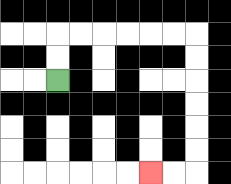{'start': '[2, 3]', 'end': '[6, 7]', 'path_directions': 'U,U,R,R,R,R,R,R,D,D,D,D,D,D,L,L', 'path_coordinates': '[[2, 3], [2, 2], [2, 1], [3, 1], [4, 1], [5, 1], [6, 1], [7, 1], [8, 1], [8, 2], [8, 3], [8, 4], [8, 5], [8, 6], [8, 7], [7, 7], [6, 7]]'}